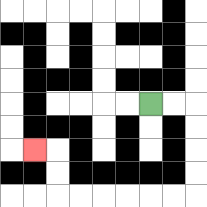{'start': '[6, 4]', 'end': '[1, 6]', 'path_directions': 'R,R,D,D,D,D,L,L,L,L,L,L,U,U,L', 'path_coordinates': '[[6, 4], [7, 4], [8, 4], [8, 5], [8, 6], [8, 7], [8, 8], [7, 8], [6, 8], [5, 8], [4, 8], [3, 8], [2, 8], [2, 7], [2, 6], [1, 6]]'}